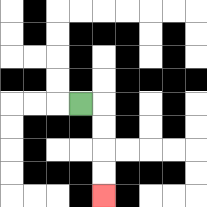{'start': '[3, 4]', 'end': '[4, 8]', 'path_directions': 'R,D,D,D,D', 'path_coordinates': '[[3, 4], [4, 4], [4, 5], [4, 6], [4, 7], [4, 8]]'}